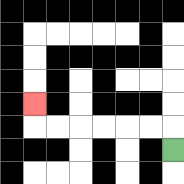{'start': '[7, 6]', 'end': '[1, 4]', 'path_directions': 'U,L,L,L,L,L,L,U', 'path_coordinates': '[[7, 6], [7, 5], [6, 5], [5, 5], [4, 5], [3, 5], [2, 5], [1, 5], [1, 4]]'}